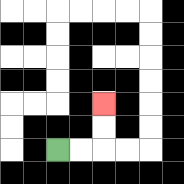{'start': '[2, 6]', 'end': '[4, 4]', 'path_directions': 'R,R,U,U', 'path_coordinates': '[[2, 6], [3, 6], [4, 6], [4, 5], [4, 4]]'}